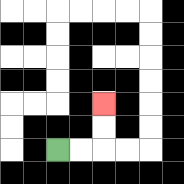{'start': '[2, 6]', 'end': '[4, 4]', 'path_directions': 'R,R,U,U', 'path_coordinates': '[[2, 6], [3, 6], [4, 6], [4, 5], [4, 4]]'}